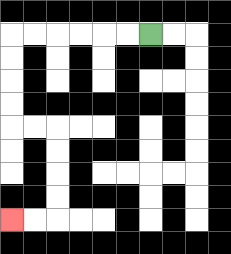{'start': '[6, 1]', 'end': '[0, 9]', 'path_directions': 'L,L,L,L,L,L,D,D,D,D,R,R,D,D,D,D,L,L', 'path_coordinates': '[[6, 1], [5, 1], [4, 1], [3, 1], [2, 1], [1, 1], [0, 1], [0, 2], [0, 3], [0, 4], [0, 5], [1, 5], [2, 5], [2, 6], [2, 7], [2, 8], [2, 9], [1, 9], [0, 9]]'}